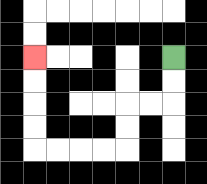{'start': '[7, 2]', 'end': '[1, 2]', 'path_directions': 'D,D,L,L,D,D,L,L,L,L,U,U,U,U', 'path_coordinates': '[[7, 2], [7, 3], [7, 4], [6, 4], [5, 4], [5, 5], [5, 6], [4, 6], [3, 6], [2, 6], [1, 6], [1, 5], [1, 4], [1, 3], [1, 2]]'}